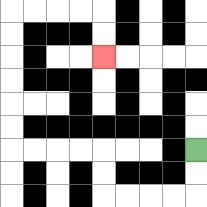{'start': '[8, 6]', 'end': '[4, 2]', 'path_directions': 'D,D,L,L,L,L,U,U,L,L,L,L,U,U,U,U,U,U,R,R,R,R,D,D', 'path_coordinates': '[[8, 6], [8, 7], [8, 8], [7, 8], [6, 8], [5, 8], [4, 8], [4, 7], [4, 6], [3, 6], [2, 6], [1, 6], [0, 6], [0, 5], [0, 4], [0, 3], [0, 2], [0, 1], [0, 0], [1, 0], [2, 0], [3, 0], [4, 0], [4, 1], [4, 2]]'}